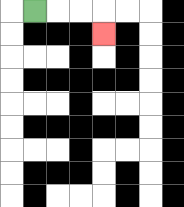{'start': '[1, 0]', 'end': '[4, 1]', 'path_directions': 'R,R,R,D', 'path_coordinates': '[[1, 0], [2, 0], [3, 0], [4, 0], [4, 1]]'}